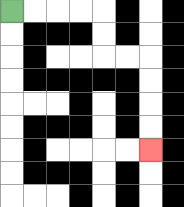{'start': '[0, 0]', 'end': '[6, 6]', 'path_directions': 'R,R,R,R,D,D,R,R,D,D,D,D', 'path_coordinates': '[[0, 0], [1, 0], [2, 0], [3, 0], [4, 0], [4, 1], [4, 2], [5, 2], [6, 2], [6, 3], [6, 4], [6, 5], [6, 6]]'}